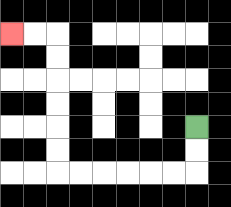{'start': '[8, 5]', 'end': '[0, 1]', 'path_directions': 'D,D,L,L,L,L,L,L,U,U,U,U,U,U,L,L', 'path_coordinates': '[[8, 5], [8, 6], [8, 7], [7, 7], [6, 7], [5, 7], [4, 7], [3, 7], [2, 7], [2, 6], [2, 5], [2, 4], [2, 3], [2, 2], [2, 1], [1, 1], [0, 1]]'}